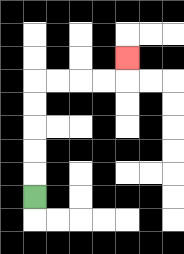{'start': '[1, 8]', 'end': '[5, 2]', 'path_directions': 'U,U,U,U,U,R,R,R,R,U', 'path_coordinates': '[[1, 8], [1, 7], [1, 6], [1, 5], [1, 4], [1, 3], [2, 3], [3, 3], [4, 3], [5, 3], [5, 2]]'}